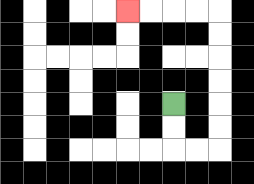{'start': '[7, 4]', 'end': '[5, 0]', 'path_directions': 'D,D,R,R,U,U,U,U,U,U,L,L,L,L', 'path_coordinates': '[[7, 4], [7, 5], [7, 6], [8, 6], [9, 6], [9, 5], [9, 4], [9, 3], [9, 2], [9, 1], [9, 0], [8, 0], [7, 0], [6, 0], [5, 0]]'}